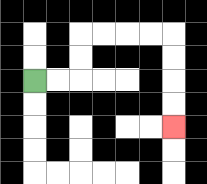{'start': '[1, 3]', 'end': '[7, 5]', 'path_directions': 'R,R,U,U,R,R,R,R,D,D,D,D', 'path_coordinates': '[[1, 3], [2, 3], [3, 3], [3, 2], [3, 1], [4, 1], [5, 1], [6, 1], [7, 1], [7, 2], [7, 3], [7, 4], [7, 5]]'}